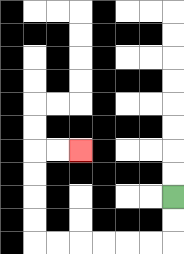{'start': '[7, 8]', 'end': '[3, 6]', 'path_directions': 'D,D,L,L,L,L,L,L,U,U,U,U,R,R', 'path_coordinates': '[[7, 8], [7, 9], [7, 10], [6, 10], [5, 10], [4, 10], [3, 10], [2, 10], [1, 10], [1, 9], [1, 8], [1, 7], [1, 6], [2, 6], [3, 6]]'}